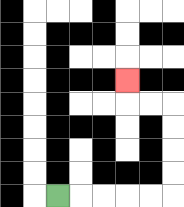{'start': '[2, 8]', 'end': '[5, 3]', 'path_directions': 'R,R,R,R,R,U,U,U,U,L,L,U', 'path_coordinates': '[[2, 8], [3, 8], [4, 8], [5, 8], [6, 8], [7, 8], [7, 7], [7, 6], [7, 5], [7, 4], [6, 4], [5, 4], [5, 3]]'}